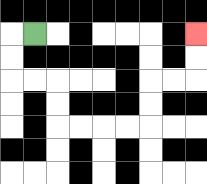{'start': '[1, 1]', 'end': '[8, 1]', 'path_directions': 'L,D,D,R,R,D,D,R,R,R,R,U,U,R,R,U,U', 'path_coordinates': '[[1, 1], [0, 1], [0, 2], [0, 3], [1, 3], [2, 3], [2, 4], [2, 5], [3, 5], [4, 5], [5, 5], [6, 5], [6, 4], [6, 3], [7, 3], [8, 3], [8, 2], [8, 1]]'}